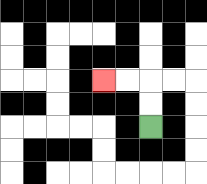{'start': '[6, 5]', 'end': '[4, 3]', 'path_directions': 'U,U,L,L', 'path_coordinates': '[[6, 5], [6, 4], [6, 3], [5, 3], [4, 3]]'}